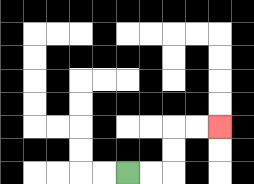{'start': '[5, 7]', 'end': '[9, 5]', 'path_directions': 'R,R,U,U,R,R', 'path_coordinates': '[[5, 7], [6, 7], [7, 7], [7, 6], [7, 5], [8, 5], [9, 5]]'}